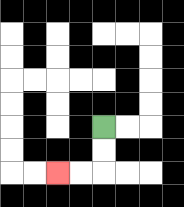{'start': '[4, 5]', 'end': '[2, 7]', 'path_directions': 'D,D,L,L', 'path_coordinates': '[[4, 5], [4, 6], [4, 7], [3, 7], [2, 7]]'}